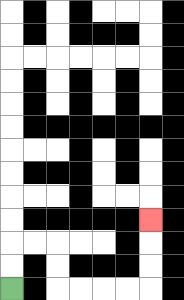{'start': '[0, 12]', 'end': '[6, 9]', 'path_directions': 'U,U,R,R,D,D,R,R,R,R,U,U,U', 'path_coordinates': '[[0, 12], [0, 11], [0, 10], [1, 10], [2, 10], [2, 11], [2, 12], [3, 12], [4, 12], [5, 12], [6, 12], [6, 11], [6, 10], [6, 9]]'}